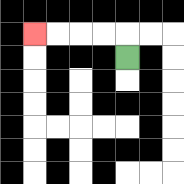{'start': '[5, 2]', 'end': '[1, 1]', 'path_directions': 'U,L,L,L,L', 'path_coordinates': '[[5, 2], [5, 1], [4, 1], [3, 1], [2, 1], [1, 1]]'}